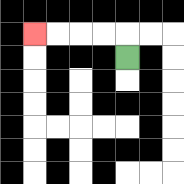{'start': '[5, 2]', 'end': '[1, 1]', 'path_directions': 'U,L,L,L,L', 'path_coordinates': '[[5, 2], [5, 1], [4, 1], [3, 1], [2, 1], [1, 1]]'}